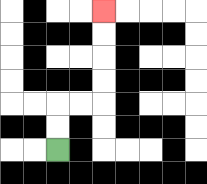{'start': '[2, 6]', 'end': '[4, 0]', 'path_directions': 'U,U,R,R,U,U,U,U', 'path_coordinates': '[[2, 6], [2, 5], [2, 4], [3, 4], [4, 4], [4, 3], [4, 2], [4, 1], [4, 0]]'}